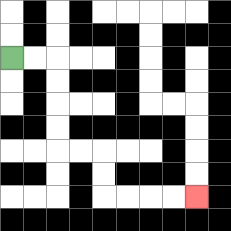{'start': '[0, 2]', 'end': '[8, 8]', 'path_directions': 'R,R,D,D,D,D,R,R,D,D,R,R,R,R', 'path_coordinates': '[[0, 2], [1, 2], [2, 2], [2, 3], [2, 4], [2, 5], [2, 6], [3, 6], [4, 6], [4, 7], [4, 8], [5, 8], [6, 8], [7, 8], [8, 8]]'}